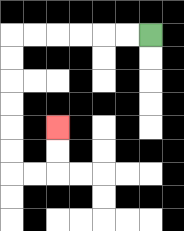{'start': '[6, 1]', 'end': '[2, 5]', 'path_directions': 'L,L,L,L,L,L,D,D,D,D,D,D,R,R,U,U', 'path_coordinates': '[[6, 1], [5, 1], [4, 1], [3, 1], [2, 1], [1, 1], [0, 1], [0, 2], [0, 3], [0, 4], [0, 5], [0, 6], [0, 7], [1, 7], [2, 7], [2, 6], [2, 5]]'}